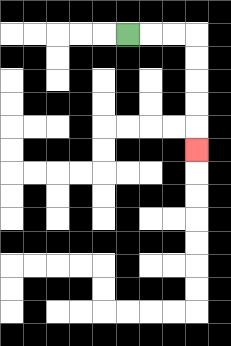{'start': '[5, 1]', 'end': '[8, 6]', 'path_directions': 'R,R,R,D,D,D,D,D', 'path_coordinates': '[[5, 1], [6, 1], [7, 1], [8, 1], [8, 2], [8, 3], [8, 4], [8, 5], [8, 6]]'}